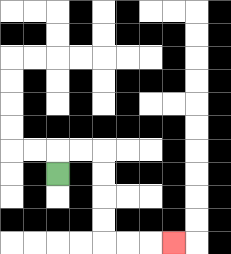{'start': '[2, 7]', 'end': '[7, 10]', 'path_directions': 'U,R,R,D,D,D,D,R,R,R', 'path_coordinates': '[[2, 7], [2, 6], [3, 6], [4, 6], [4, 7], [4, 8], [4, 9], [4, 10], [5, 10], [6, 10], [7, 10]]'}